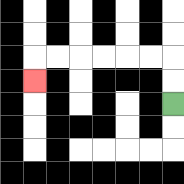{'start': '[7, 4]', 'end': '[1, 3]', 'path_directions': 'U,U,L,L,L,L,L,L,D', 'path_coordinates': '[[7, 4], [7, 3], [7, 2], [6, 2], [5, 2], [4, 2], [3, 2], [2, 2], [1, 2], [1, 3]]'}